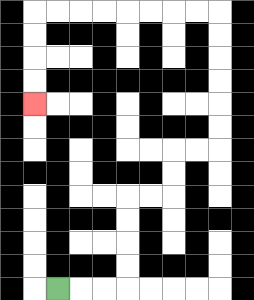{'start': '[2, 12]', 'end': '[1, 4]', 'path_directions': 'R,R,R,U,U,U,U,R,R,U,U,R,R,U,U,U,U,U,U,L,L,L,L,L,L,L,L,D,D,D,D', 'path_coordinates': '[[2, 12], [3, 12], [4, 12], [5, 12], [5, 11], [5, 10], [5, 9], [5, 8], [6, 8], [7, 8], [7, 7], [7, 6], [8, 6], [9, 6], [9, 5], [9, 4], [9, 3], [9, 2], [9, 1], [9, 0], [8, 0], [7, 0], [6, 0], [5, 0], [4, 0], [3, 0], [2, 0], [1, 0], [1, 1], [1, 2], [1, 3], [1, 4]]'}